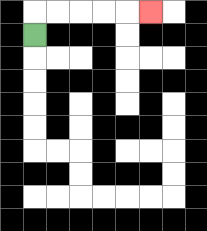{'start': '[1, 1]', 'end': '[6, 0]', 'path_directions': 'U,R,R,R,R,R', 'path_coordinates': '[[1, 1], [1, 0], [2, 0], [3, 0], [4, 0], [5, 0], [6, 0]]'}